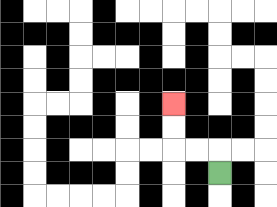{'start': '[9, 7]', 'end': '[7, 4]', 'path_directions': 'U,L,L,U,U', 'path_coordinates': '[[9, 7], [9, 6], [8, 6], [7, 6], [7, 5], [7, 4]]'}